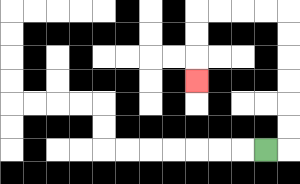{'start': '[11, 6]', 'end': '[8, 3]', 'path_directions': 'R,U,U,U,U,U,U,L,L,L,L,D,D,D', 'path_coordinates': '[[11, 6], [12, 6], [12, 5], [12, 4], [12, 3], [12, 2], [12, 1], [12, 0], [11, 0], [10, 0], [9, 0], [8, 0], [8, 1], [8, 2], [8, 3]]'}